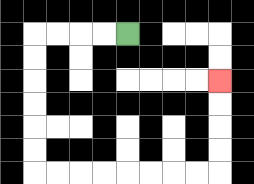{'start': '[5, 1]', 'end': '[9, 3]', 'path_directions': 'L,L,L,L,D,D,D,D,D,D,R,R,R,R,R,R,R,R,U,U,U,U', 'path_coordinates': '[[5, 1], [4, 1], [3, 1], [2, 1], [1, 1], [1, 2], [1, 3], [1, 4], [1, 5], [1, 6], [1, 7], [2, 7], [3, 7], [4, 7], [5, 7], [6, 7], [7, 7], [8, 7], [9, 7], [9, 6], [9, 5], [9, 4], [9, 3]]'}